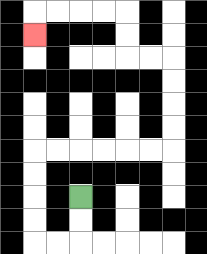{'start': '[3, 8]', 'end': '[1, 1]', 'path_directions': 'D,D,L,L,U,U,U,U,R,R,R,R,R,R,U,U,U,U,L,L,U,U,L,L,L,L,D', 'path_coordinates': '[[3, 8], [3, 9], [3, 10], [2, 10], [1, 10], [1, 9], [1, 8], [1, 7], [1, 6], [2, 6], [3, 6], [4, 6], [5, 6], [6, 6], [7, 6], [7, 5], [7, 4], [7, 3], [7, 2], [6, 2], [5, 2], [5, 1], [5, 0], [4, 0], [3, 0], [2, 0], [1, 0], [1, 1]]'}